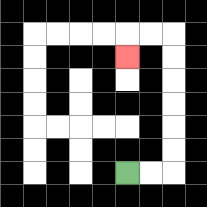{'start': '[5, 7]', 'end': '[5, 2]', 'path_directions': 'R,R,U,U,U,U,U,U,L,L,D', 'path_coordinates': '[[5, 7], [6, 7], [7, 7], [7, 6], [7, 5], [7, 4], [7, 3], [7, 2], [7, 1], [6, 1], [5, 1], [5, 2]]'}